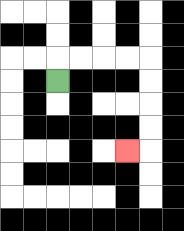{'start': '[2, 3]', 'end': '[5, 6]', 'path_directions': 'U,R,R,R,R,D,D,D,D,L', 'path_coordinates': '[[2, 3], [2, 2], [3, 2], [4, 2], [5, 2], [6, 2], [6, 3], [6, 4], [6, 5], [6, 6], [5, 6]]'}